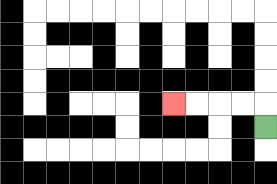{'start': '[11, 5]', 'end': '[7, 4]', 'path_directions': 'U,L,L,L,L', 'path_coordinates': '[[11, 5], [11, 4], [10, 4], [9, 4], [8, 4], [7, 4]]'}